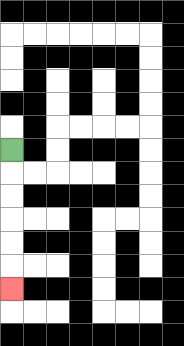{'start': '[0, 6]', 'end': '[0, 12]', 'path_directions': 'D,D,D,D,D,D', 'path_coordinates': '[[0, 6], [0, 7], [0, 8], [0, 9], [0, 10], [0, 11], [0, 12]]'}